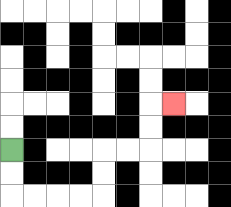{'start': '[0, 6]', 'end': '[7, 4]', 'path_directions': 'D,D,R,R,R,R,U,U,R,R,U,U,R', 'path_coordinates': '[[0, 6], [0, 7], [0, 8], [1, 8], [2, 8], [3, 8], [4, 8], [4, 7], [4, 6], [5, 6], [6, 6], [6, 5], [6, 4], [7, 4]]'}